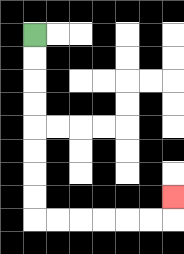{'start': '[1, 1]', 'end': '[7, 8]', 'path_directions': 'D,D,D,D,D,D,D,D,R,R,R,R,R,R,U', 'path_coordinates': '[[1, 1], [1, 2], [1, 3], [1, 4], [1, 5], [1, 6], [1, 7], [1, 8], [1, 9], [2, 9], [3, 9], [4, 9], [5, 9], [6, 9], [7, 9], [7, 8]]'}